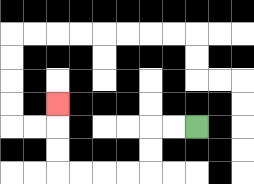{'start': '[8, 5]', 'end': '[2, 4]', 'path_directions': 'L,L,D,D,L,L,L,L,U,U,U', 'path_coordinates': '[[8, 5], [7, 5], [6, 5], [6, 6], [6, 7], [5, 7], [4, 7], [3, 7], [2, 7], [2, 6], [2, 5], [2, 4]]'}